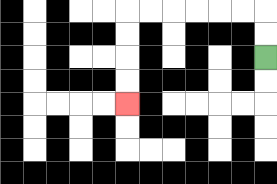{'start': '[11, 2]', 'end': '[5, 4]', 'path_directions': 'U,U,L,L,L,L,L,L,D,D,D,D', 'path_coordinates': '[[11, 2], [11, 1], [11, 0], [10, 0], [9, 0], [8, 0], [7, 0], [6, 0], [5, 0], [5, 1], [5, 2], [5, 3], [5, 4]]'}